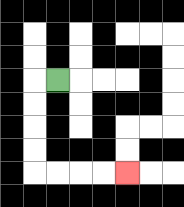{'start': '[2, 3]', 'end': '[5, 7]', 'path_directions': 'L,D,D,D,D,R,R,R,R', 'path_coordinates': '[[2, 3], [1, 3], [1, 4], [1, 5], [1, 6], [1, 7], [2, 7], [3, 7], [4, 7], [5, 7]]'}